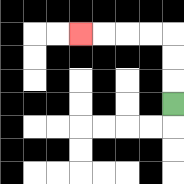{'start': '[7, 4]', 'end': '[3, 1]', 'path_directions': 'U,U,U,L,L,L,L', 'path_coordinates': '[[7, 4], [7, 3], [7, 2], [7, 1], [6, 1], [5, 1], [4, 1], [3, 1]]'}